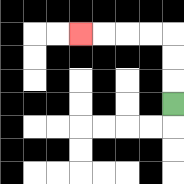{'start': '[7, 4]', 'end': '[3, 1]', 'path_directions': 'U,U,U,L,L,L,L', 'path_coordinates': '[[7, 4], [7, 3], [7, 2], [7, 1], [6, 1], [5, 1], [4, 1], [3, 1]]'}